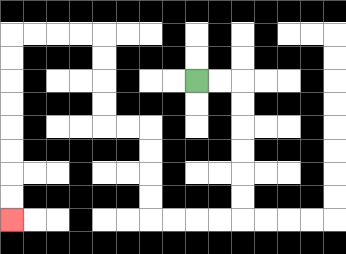{'start': '[8, 3]', 'end': '[0, 9]', 'path_directions': 'R,R,D,D,D,D,D,D,L,L,L,L,U,U,U,U,L,L,U,U,U,U,L,L,L,L,D,D,D,D,D,D,D,D', 'path_coordinates': '[[8, 3], [9, 3], [10, 3], [10, 4], [10, 5], [10, 6], [10, 7], [10, 8], [10, 9], [9, 9], [8, 9], [7, 9], [6, 9], [6, 8], [6, 7], [6, 6], [6, 5], [5, 5], [4, 5], [4, 4], [4, 3], [4, 2], [4, 1], [3, 1], [2, 1], [1, 1], [0, 1], [0, 2], [0, 3], [0, 4], [0, 5], [0, 6], [0, 7], [0, 8], [0, 9]]'}